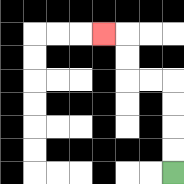{'start': '[7, 7]', 'end': '[4, 1]', 'path_directions': 'U,U,U,U,L,L,U,U,L', 'path_coordinates': '[[7, 7], [7, 6], [7, 5], [7, 4], [7, 3], [6, 3], [5, 3], [5, 2], [5, 1], [4, 1]]'}